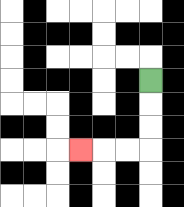{'start': '[6, 3]', 'end': '[3, 6]', 'path_directions': 'D,D,D,L,L,L', 'path_coordinates': '[[6, 3], [6, 4], [6, 5], [6, 6], [5, 6], [4, 6], [3, 6]]'}